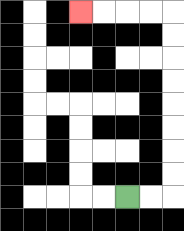{'start': '[5, 8]', 'end': '[3, 0]', 'path_directions': 'R,R,U,U,U,U,U,U,U,U,L,L,L,L', 'path_coordinates': '[[5, 8], [6, 8], [7, 8], [7, 7], [7, 6], [7, 5], [7, 4], [7, 3], [7, 2], [7, 1], [7, 0], [6, 0], [5, 0], [4, 0], [3, 0]]'}